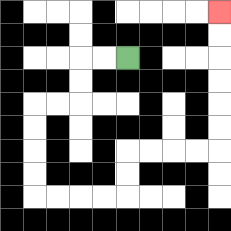{'start': '[5, 2]', 'end': '[9, 0]', 'path_directions': 'L,L,D,D,L,L,D,D,D,D,R,R,R,R,U,U,R,R,R,R,U,U,U,U,U,U', 'path_coordinates': '[[5, 2], [4, 2], [3, 2], [3, 3], [3, 4], [2, 4], [1, 4], [1, 5], [1, 6], [1, 7], [1, 8], [2, 8], [3, 8], [4, 8], [5, 8], [5, 7], [5, 6], [6, 6], [7, 6], [8, 6], [9, 6], [9, 5], [9, 4], [9, 3], [9, 2], [9, 1], [9, 0]]'}